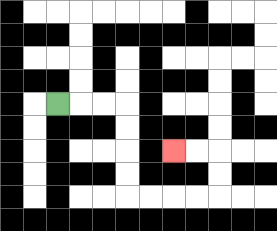{'start': '[2, 4]', 'end': '[7, 6]', 'path_directions': 'R,R,R,D,D,D,D,R,R,R,R,U,U,L,L', 'path_coordinates': '[[2, 4], [3, 4], [4, 4], [5, 4], [5, 5], [5, 6], [5, 7], [5, 8], [6, 8], [7, 8], [8, 8], [9, 8], [9, 7], [9, 6], [8, 6], [7, 6]]'}